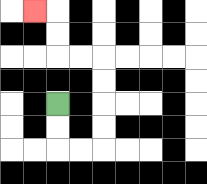{'start': '[2, 4]', 'end': '[1, 0]', 'path_directions': 'D,D,R,R,U,U,U,U,L,L,U,U,L', 'path_coordinates': '[[2, 4], [2, 5], [2, 6], [3, 6], [4, 6], [4, 5], [4, 4], [4, 3], [4, 2], [3, 2], [2, 2], [2, 1], [2, 0], [1, 0]]'}